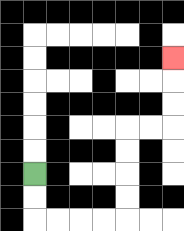{'start': '[1, 7]', 'end': '[7, 2]', 'path_directions': 'D,D,R,R,R,R,U,U,U,U,R,R,U,U,U', 'path_coordinates': '[[1, 7], [1, 8], [1, 9], [2, 9], [3, 9], [4, 9], [5, 9], [5, 8], [5, 7], [5, 6], [5, 5], [6, 5], [7, 5], [7, 4], [7, 3], [7, 2]]'}